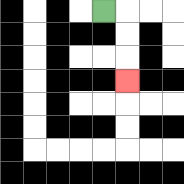{'start': '[4, 0]', 'end': '[5, 3]', 'path_directions': 'R,D,D,D', 'path_coordinates': '[[4, 0], [5, 0], [5, 1], [5, 2], [5, 3]]'}